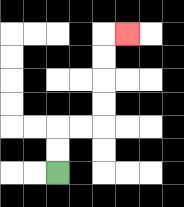{'start': '[2, 7]', 'end': '[5, 1]', 'path_directions': 'U,U,R,R,U,U,U,U,R', 'path_coordinates': '[[2, 7], [2, 6], [2, 5], [3, 5], [4, 5], [4, 4], [4, 3], [4, 2], [4, 1], [5, 1]]'}